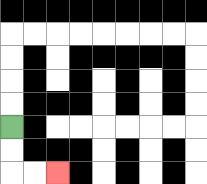{'start': '[0, 5]', 'end': '[2, 7]', 'path_directions': 'D,D,R,R', 'path_coordinates': '[[0, 5], [0, 6], [0, 7], [1, 7], [2, 7]]'}